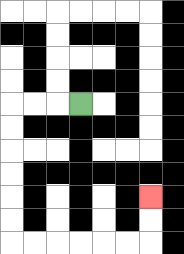{'start': '[3, 4]', 'end': '[6, 8]', 'path_directions': 'L,L,L,D,D,D,D,D,D,R,R,R,R,R,R,U,U', 'path_coordinates': '[[3, 4], [2, 4], [1, 4], [0, 4], [0, 5], [0, 6], [0, 7], [0, 8], [0, 9], [0, 10], [1, 10], [2, 10], [3, 10], [4, 10], [5, 10], [6, 10], [6, 9], [6, 8]]'}